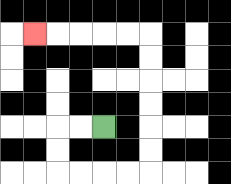{'start': '[4, 5]', 'end': '[1, 1]', 'path_directions': 'L,L,D,D,R,R,R,R,U,U,U,U,U,U,L,L,L,L,L', 'path_coordinates': '[[4, 5], [3, 5], [2, 5], [2, 6], [2, 7], [3, 7], [4, 7], [5, 7], [6, 7], [6, 6], [6, 5], [6, 4], [6, 3], [6, 2], [6, 1], [5, 1], [4, 1], [3, 1], [2, 1], [1, 1]]'}